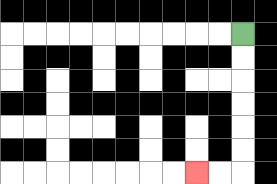{'start': '[10, 1]', 'end': '[8, 7]', 'path_directions': 'D,D,D,D,D,D,L,L', 'path_coordinates': '[[10, 1], [10, 2], [10, 3], [10, 4], [10, 5], [10, 6], [10, 7], [9, 7], [8, 7]]'}